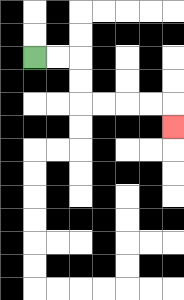{'start': '[1, 2]', 'end': '[7, 5]', 'path_directions': 'R,R,D,D,R,R,R,R,D', 'path_coordinates': '[[1, 2], [2, 2], [3, 2], [3, 3], [3, 4], [4, 4], [5, 4], [6, 4], [7, 4], [7, 5]]'}